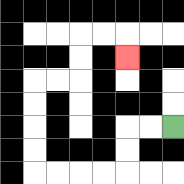{'start': '[7, 5]', 'end': '[5, 2]', 'path_directions': 'L,L,D,D,L,L,L,L,U,U,U,U,R,R,U,U,R,R,D', 'path_coordinates': '[[7, 5], [6, 5], [5, 5], [5, 6], [5, 7], [4, 7], [3, 7], [2, 7], [1, 7], [1, 6], [1, 5], [1, 4], [1, 3], [2, 3], [3, 3], [3, 2], [3, 1], [4, 1], [5, 1], [5, 2]]'}